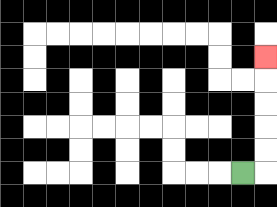{'start': '[10, 7]', 'end': '[11, 2]', 'path_directions': 'R,U,U,U,U,U', 'path_coordinates': '[[10, 7], [11, 7], [11, 6], [11, 5], [11, 4], [11, 3], [11, 2]]'}